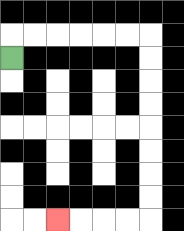{'start': '[0, 2]', 'end': '[2, 9]', 'path_directions': 'U,R,R,R,R,R,R,D,D,D,D,D,D,D,D,L,L,L,L', 'path_coordinates': '[[0, 2], [0, 1], [1, 1], [2, 1], [3, 1], [4, 1], [5, 1], [6, 1], [6, 2], [6, 3], [6, 4], [6, 5], [6, 6], [6, 7], [6, 8], [6, 9], [5, 9], [4, 9], [3, 9], [2, 9]]'}